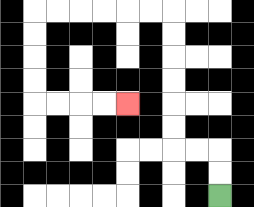{'start': '[9, 8]', 'end': '[5, 4]', 'path_directions': 'U,U,L,L,U,U,U,U,U,U,L,L,L,L,L,L,D,D,D,D,R,R,R,R', 'path_coordinates': '[[9, 8], [9, 7], [9, 6], [8, 6], [7, 6], [7, 5], [7, 4], [7, 3], [7, 2], [7, 1], [7, 0], [6, 0], [5, 0], [4, 0], [3, 0], [2, 0], [1, 0], [1, 1], [1, 2], [1, 3], [1, 4], [2, 4], [3, 4], [4, 4], [5, 4]]'}